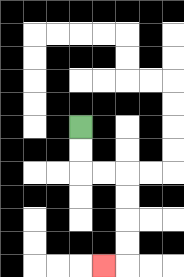{'start': '[3, 5]', 'end': '[4, 11]', 'path_directions': 'D,D,R,R,D,D,D,D,L', 'path_coordinates': '[[3, 5], [3, 6], [3, 7], [4, 7], [5, 7], [5, 8], [5, 9], [5, 10], [5, 11], [4, 11]]'}